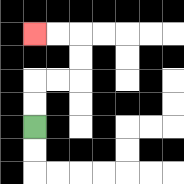{'start': '[1, 5]', 'end': '[1, 1]', 'path_directions': 'U,U,R,R,U,U,L,L', 'path_coordinates': '[[1, 5], [1, 4], [1, 3], [2, 3], [3, 3], [3, 2], [3, 1], [2, 1], [1, 1]]'}